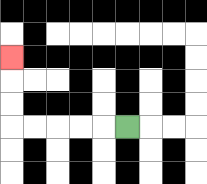{'start': '[5, 5]', 'end': '[0, 2]', 'path_directions': 'L,L,L,L,L,U,U,U', 'path_coordinates': '[[5, 5], [4, 5], [3, 5], [2, 5], [1, 5], [0, 5], [0, 4], [0, 3], [0, 2]]'}